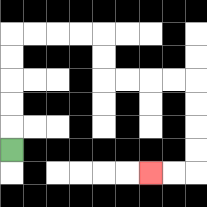{'start': '[0, 6]', 'end': '[6, 7]', 'path_directions': 'U,U,U,U,U,R,R,R,R,D,D,R,R,R,R,D,D,D,D,L,L', 'path_coordinates': '[[0, 6], [0, 5], [0, 4], [0, 3], [0, 2], [0, 1], [1, 1], [2, 1], [3, 1], [4, 1], [4, 2], [4, 3], [5, 3], [6, 3], [7, 3], [8, 3], [8, 4], [8, 5], [8, 6], [8, 7], [7, 7], [6, 7]]'}